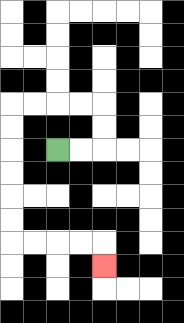{'start': '[2, 6]', 'end': '[4, 11]', 'path_directions': 'R,R,U,U,L,L,L,L,D,D,D,D,D,D,R,R,R,R,D', 'path_coordinates': '[[2, 6], [3, 6], [4, 6], [4, 5], [4, 4], [3, 4], [2, 4], [1, 4], [0, 4], [0, 5], [0, 6], [0, 7], [0, 8], [0, 9], [0, 10], [1, 10], [2, 10], [3, 10], [4, 10], [4, 11]]'}